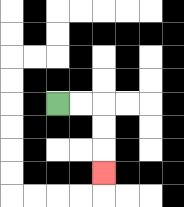{'start': '[2, 4]', 'end': '[4, 7]', 'path_directions': 'R,R,D,D,D', 'path_coordinates': '[[2, 4], [3, 4], [4, 4], [4, 5], [4, 6], [4, 7]]'}